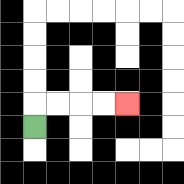{'start': '[1, 5]', 'end': '[5, 4]', 'path_directions': 'U,R,R,R,R', 'path_coordinates': '[[1, 5], [1, 4], [2, 4], [3, 4], [4, 4], [5, 4]]'}